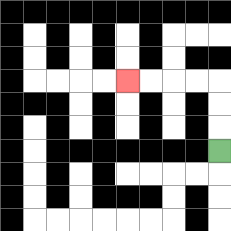{'start': '[9, 6]', 'end': '[5, 3]', 'path_directions': 'U,U,U,L,L,L,L', 'path_coordinates': '[[9, 6], [9, 5], [9, 4], [9, 3], [8, 3], [7, 3], [6, 3], [5, 3]]'}